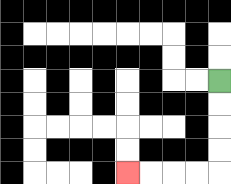{'start': '[9, 3]', 'end': '[5, 7]', 'path_directions': 'D,D,D,D,L,L,L,L', 'path_coordinates': '[[9, 3], [9, 4], [9, 5], [9, 6], [9, 7], [8, 7], [7, 7], [6, 7], [5, 7]]'}